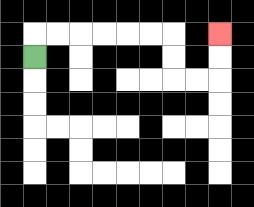{'start': '[1, 2]', 'end': '[9, 1]', 'path_directions': 'U,R,R,R,R,R,R,D,D,R,R,U,U', 'path_coordinates': '[[1, 2], [1, 1], [2, 1], [3, 1], [4, 1], [5, 1], [6, 1], [7, 1], [7, 2], [7, 3], [8, 3], [9, 3], [9, 2], [9, 1]]'}